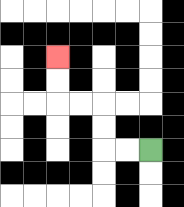{'start': '[6, 6]', 'end': '[2, 2]', 'path_directions': 'L,L,U,U,L,L,U,U', 'path_coordinates': '[[6, 6], [5, 6], [4, 6], [4, 5], [4, 4], [3, 4], [2, 4], [2, 3], [2, 2]]'}